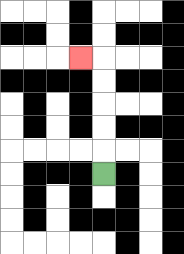{'start': '[4, 7]', 'end': '[3, 2]', 'path_directions': 'U,U,U,U,U,L', 'path_coordinates': '[[4, 7], [4, 6], [4, 5], [4, 4], [4, 3], [4, 2], [3, 2]]'}